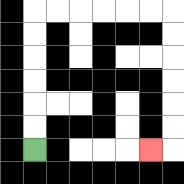{'start': '[1, 6]', 'end': '[6, 6]', 'path_directions': 'U,U,U,U,U,U,R,R,R,R,R,R,D,D,D,D,D,D,L', 'path_coordinates': '[[1, 6], [1, 5], [1, 4], [1, 3], [1, 2], [1, 1], [1, 0], [2, 0], [3, 0], [4, 0], [5, 0], [6, 0], [7, 0], [7, 1], [7, 2], [7, 3], [7, 4], [7, 5], [7, 6], [6, 6]]'}